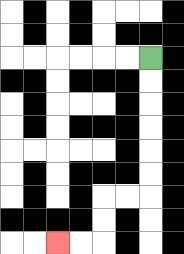{'start': '[6, 2]', 'end': '[2, 10]', 'path_directions': 'D,D,D,D,D,D,L,L,D,D,L,L', 'path_coordinates': '[[6, 2], [6, 3], [6, 4], [6, 5], [6, 6], [6, 7], [6, 8], [5, 8], [4, 8], [4, 9], [4, 10], [3, 10], [2, 10]]'}